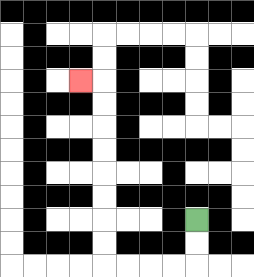{'start': '[8, 9]', 'end': '[3, 3]', 'path_directions': 'D,D,L,L,L,L,U,U,U,U,U,U,U,U,L', 'path_coordinates': '[[8, 9], [8, 10], [8, 11], [7, 11], [6, 11], [5, 11], [4, 11], [4, 10], [4, 9], [4, 8], [4, 7], [4, 6], [4, 5], [4, 4], [4, 3], [3, 3]]'}